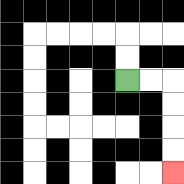{'start': '[5, 3]', 'end': '[7, 7]', 'path_directions': 'R,R,D,D,D,D', 'path_coordinates': '[[5, 3], [6, 3], [7, 3], [7, 4], [7, 5], [7, 6], [7, 7]]'}